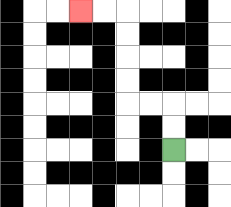{'start': '[7, 6]', 'end': '[3, 0]', 'path_directions': 'U,U,L,L,U,U,U,U,L,L', 'path_coordinates': '[[7, 6], [7, 5], [7, 4], [6, 4], [5, 4], [5, 3], [5, 2], [5, 1], [5, 0], [4, 0], [3, 0]]'}